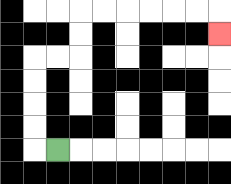{'start': '[2, 6]', 'end': '[9, 1]', 'path_directions': 'L,U,U,U,U,R,R,U,U,R,R,R,R,R,R,D', 'path_coordinates': '[[2, 6], [1, 6], [1, 5], [1, 4], [1, 3], [1, 2], [2, 2], [3, 2], [3, 1], [3, 0], [4, 0], [5, 0], [6, 0], [7, 0], [8, 0], [9, 0], [9, 1]]'}